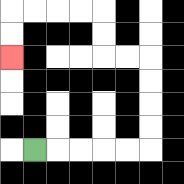{'start': '[1, 6]', 'end': '[0, 2]', 'path_directions': 'R,R,R,R,R,U,U,U,U,L,L,U,U,L,L,L,L,D,D', 'path_coordinates': '[[1, 6], [2, 6], [3, 6], [4, 6], [5, 6], [6, 6], [6, 5], [6, 4], [6, 3], [6, 2], [5, 2], [4, 2], [4, 1], [4, 0], [3, 0], [2, 0], [1, 0], [0, 0], [0, 1], [0, 2]]'}